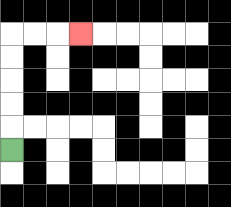{'start': '[0, 6]', 'end': '[3, 1]', 'path_directions': 'U,U,U,U,U,R,R,R', 'path_coordinates': '[[0, 6], [0, 5], [0, 4], [0, 3], [0, 2], [0, 1], [1, 1], [2, 1], [3, 1]]'}